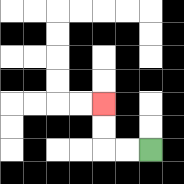{'start': '[6, 6]', 'end': '[4, 4]', 'path_directions': 'L,L,U,U', 'path_coordinates': '[[6, 6], [5, 6], [4, 6], [4, 5], [4, 4]]'}